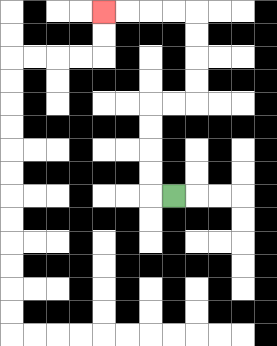{'start': '[7, 8]', 'end': '[4, 0]', 'path_directions': 'L,U,U,U,U,R,R,U,U,U,U,L,L,L,L', 'path_coordinates': '[[7, 8], [6, 8], [6, 7], [6, 6], [6, 5], [6, 4], [7, 4], [8, 4], [8, 3], [8, 2], [8, 1], [8, 0], [7, 0], [6, 0], [5, 0], [4, 0]]'}